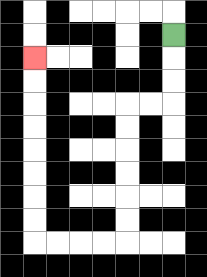{'start': '[7, 1]', 'end': '[1, 2]', 'path_directions': 'D,D,D,L,L,D,D,D,D,D,D,L,L,L,L,U,U,U,U,U,U,U,U', 'path_coordinates': '[[7, 1], [7, 2], [7, 3], [7, 4], [6, 4], [5, 4], [5, 5], [5, 6], [5, 7], [5, 8], [5, 9], [5, 10], [4, 10], [3, 10], [2, 10], [1, 10], [1, 9], [1, 8], [1, 7], [1, 6], [1, 5], [1, 4], [1, 3], [1, 2]]'}